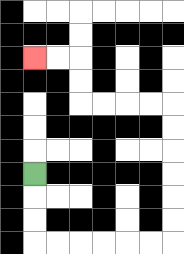{'start': '[1, 7]', 'end': '[1, 2]', 'path_directions': 'D,D,D,R,R,R,R,R,R,U,U,U,U,U,U,L,L,L,L,U,U,L,L', 'path_coordinates': '[[1, 7], [1, 8], [1, 9], [1, 10], [2, 10], [3, 10], [4, 10], [5, 10], [6, 10], [7, 10], [7, 9], [7, 8], [7, 7], [7, 6], [7, 5], [7, 4], [6, 4], [5, 4], [4, 4], [3, 4], [3, 3], [3, 2], [2, 2], [1, 2]]'}